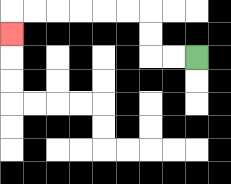{'start': '[8, 2]', 'end': '[0, 1]', 'path_directions': 'L,L,U,U,L,L,L,L,L,L,D', 'path_coordinates': '[[8, 2], [7, 2], [6, 2], [6, 1], [6, 0], [5, 0], [4, 0], [3, 0], [2, 0], [1, 0], [0, 0], [0, 1]]'}